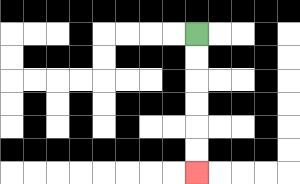{'start': '[8, 1]', 'end': '[8, 7]', 'path_directions': 'D,D,D,D,D,D', 'path_coordinates': '[[8, 1], [8, 2], [8, 3], [8, 4], [8, 5], [8, 6], [8, 7]]'}